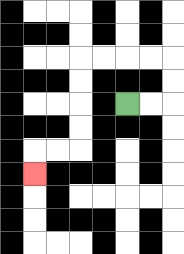{'start': '[5, 4]', 'end': '[1, 7]', 'path_directions': 'R,R,U,U,L,L,L,L,D,D,D,D,L,L,D', 'path_coordinates': '[[5, 4], [6, 4], [7, 4], [7, 3], [7, 2], [6, 2], [5, 2], [4, 2], [3, 2], [3, 3], [3, 4], [3, 5], [3, 6], [2, 6], [1, 6], [1, 7]]'}